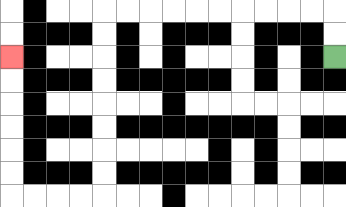{'start': '[14, 2]', 'end': '[0, 2]', 'path_directions': 'U,U,L,L,L,L,L,L,L,L,L,L,D,D,D,D,D,D,D,D,L,L,L,L,U,U,U,U,U,U', 'path_coordinates': '[[14, 2], [14, 1], [14, 0], [13, 0], [12, 0], [11, 0], [10, 0], [9, 0], [8, 0], [7, 0], [6, 0], [5, 0], [4, 0], [4, 1], [4, 2], [4, 3], [4, 4], [4, 5], [4, 6], [4, 7], [4, 8], [3, 8], [2, 8], [1, 8], [0, 8], [0, 7], [0, 6], [0, 5], [0, 4], [0, 3], [0, 2]]'}